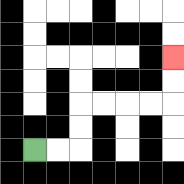{'start': '[1, 6]', 'end': '[7, 2]', 'path_directions': 'R,R,U,U,R,R,R,R,U,U', 'path_coordinates': '[[1, 6], [2, 6], [3, 6], [3, 5], [3, 4], [4, 4], [5, 4], [6, 4], [7, 4], [7, 3], [7, 2]]'}